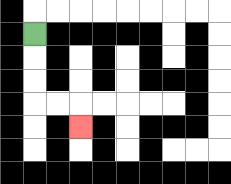{'start': '[1, 1]', 'end': '[3, 5]', 'path_directions': 'D,D,D,R,R,D', 'path_coordinates': '[[1, 1], [1, 2], [1, 3], [1, 4], [2, 4], [3, 4], [3, 5]]'}